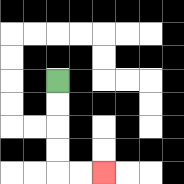{'start': '[2, 3]', 'end': '[4, 7]', 'path_directions': 'D,D,D,D,R,R', 'path_coordinates': '[[2, 3], [2, 4], [2, 5], [2, 6], [2, 7], [3, 7], [4, 7]]'}